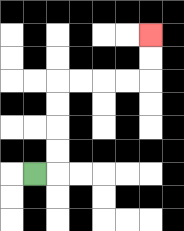{'start': '[1, 7]', 'end': '[6, 1]', 'path_directions': 'R,U,U,U,U,R,R,R,R,U,U', 'path_coordinates': '[[1, 7], [2, 7], [2, 6], [2, 5], [2, 4], [2, 3], [3, 3], [4, 3], [5, 3], [6, 3], [6, 2], [6, 1]]'}